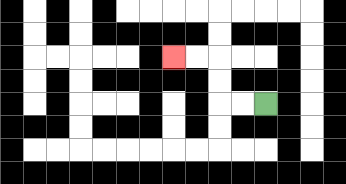{'start': '[11, 4]', 'end': '[7, 2]', 'path_directions': 'L,L,U,U,L,L', 'path_coordinates': '[[11, 4], [10, 4], [9, 4], [9, 3], [9, 2], [8, 2], [7, 2]]'}